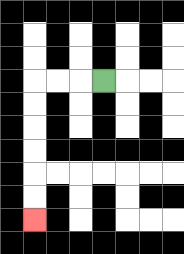{'start': '[4, 3]', 'end': '[1, 9]', 'path_directions': 'L,L,L,D,D,D,D,D,D', 'path_coordinates': '[[4, 3], [3, 3], [2, 3], [1, 3], [1, 4], [1, 5], [1, 6], [1, 7], [1, 8], [1, 9]]'}